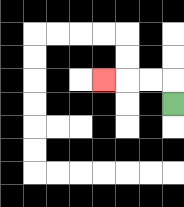{'start': '[7, 4]', 'end': '[4, 3]', 'path_directions': 'U,L,L,L', 'path_coordinates': '[[7, 4], [7, 3], [6, 3], [5, 3], [4, 3]]'}